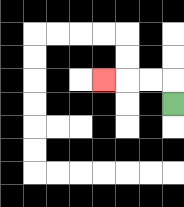{'start': '[7, 4]', 'end': '[4, 3]', 'path_directions': 'U,L,L,L', 'path_coordinates': '[[7, 4], [7, 3], [6, 3], [5, 3], [4, 3]]'}